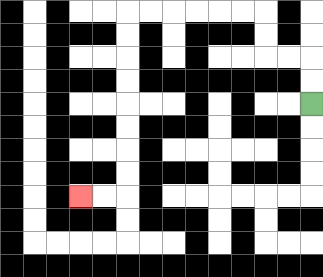{'start': '[13, 4]', 'end': '[3, 8]', 'path_directions': 'U,U,L,L,U,U,L,L,L,L,L,L,D,D,D,D,D,D,D,D,L,L', 'path_coordinates': '[[13, 4], [13, 3], [13, 2], [12, 2], [11, 2], [11, 1], [11, 0], [10, 0], [9, 0], [8, 0], [7, 0], [6, 0], [5, 0], [5, 1], [5, 2], [5, 3], [5, 4], [5, 5], [5, 6], [5, 7], [5, 8], [4, 8], [3, 8]]'}